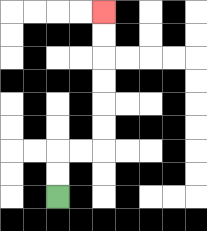{'start': '[2, 8]', 'end': '[4, 0]', 'path_directions': 'U,U,R,R,U,U,U,U,U,U', 'path_coordinates': '[[2, 8], [2, 7], [2, 6], [3, 6], [4, 6], [4, 5], [4, 4], [4, 3], [4, 2], [4, 1], [4, 0]]'}